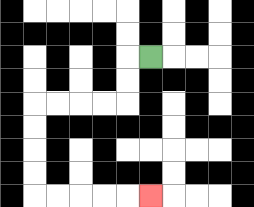{'start': '[6, 2]', 'end': '[6, 8]', 'path_directions': 'L,D,D,L,L,L,L,D,D,D,D,R,R,R,R,R', 'path_coordinates': '[[6, 2], [5, 2], [5, 3], [5, 4], [4, 4], [3, 4], [2, 4], [1, 4], [1, 5], [1, 6], [1, 7], [1, 8], [2, 8], [3, 8], [4, 8], [5, 8], [6, 8]]'}